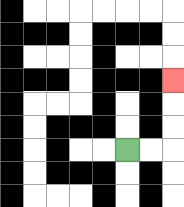{'start': '[5, 6]', 'end': '[7, 3]', 'path_directions': 'R,R,U,U,U', 'path_coordinates': '[[5, 6], [6, 6], [7, 6], [7, 5], [7, 4], [7, 3]]'}